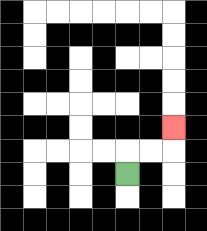{'start': '[5, 7]', 'end': '[7, 5]', 'path_directions': 'U,R,R,U', 'path_coordinates': '[[5, 7], [5, 6], [6, 6], [7, 6], [7, 5]]'}